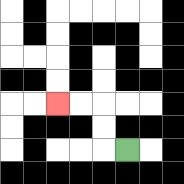{'start': '[5, 6]', 'end': '[2, 4]', 'path_directions': 'L,U,U,L,L', 'path_coordinates': '[[5, 6], [4, 6], [4, 5], [4, 4], [3, 4], [2, 4]]'}